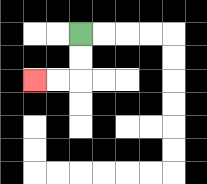{'start': '[3, 1]', 'end': '[1, 3]', 'path_directions': 'D,D,L,L', 'path_coordinates': '[[3, 1], [3, 2], [3, 3], [2, 3], [1, 3]]'}